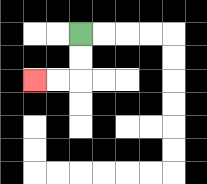{'start': '[3, 1]', 'end': '[1, 3]', 'path_directions': 'D,D,L,L', 'path_coordinates': '[[3, 1], [3, 2], [3, 3], [2, 3], [1, 3]]'}